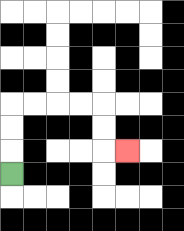{'start': '[0, 7]', 'end': '[5, 6]', 'path_directions': 'U,U,U,R,R,R,R,D,D,R', 'path_coordinates': '[[0, 7], [0, 6], [0, 5], [0, 4], [1, 4], [2, 4], [3, 4], [4, 4], [4, 5], [4, 6], [5, 6]]'}